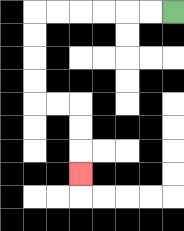{'start': '[7, 0]', 'end': '[3, 7]', 'path_directions': 'L,L,L,L,L,L,D,D,D,D,R,R,D,D,D', 'path_coordinates': '[[7, 0], [6, 0], [5, 0], [4, 0], [3, 0], [2, 0], [1, 0], [1, 1], [1, 2], [1, 3], [1, 4], [2, 4], [3, 4], [3, 5], [3, 6], [3, 7]]'}